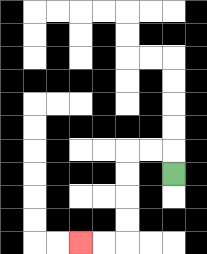{'start': '[7, 7]', 'end': '[3, 10]', 'path_directions': 'U,L,L,D,D,D,D,L,L', 'path_coordinates': '[[7, 7], [7, 6], [6, 6], [5, 6], [5, 7], [5, 8], [5, 9], [5, 10], [4, 10], [3, 10]]'}